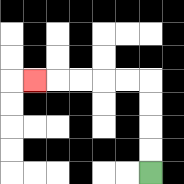{'start': '[6, 7]', 'end': '[1, 3]', 'path_directions': 'U,U,U,U,L,L,L,L,L', 'path_coordinates': '[[6, 7], [6, 6], [6, 5], [6, 4], [6, 3], [5, 3], [4, 3], [3, 3], [2, 3], [1, 3]]'}